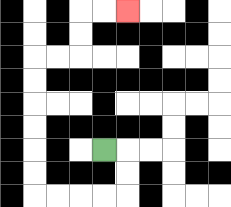{'start': '[4, 6]', 'end': '[5, 0]', 'path_directions': 'R,D,D,L,L,L,L,U,U,U,U,U,U,R,R,U,U,R,R', 'path_coordinates': '[[4, 6], [5, 6], [5, 7], [5, 8], [4, 8], [3, 8], [2, 8], [1, 8], [1, 7], [1, 6], [1, 5], [1, 4], [1, 3], [1, 2], [2, 2], [3, 2], [3, 1], [3, 0], [4, 0], [5, 0]]'}